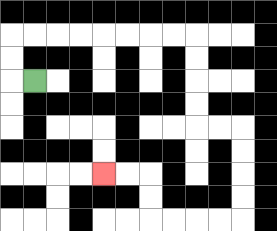{'start': '[1, 3]', 'end': '[4, 7]', 'path_directions': 'L,U,U,R,R,R,R,R,R,R,R,D,D,D,D,R,R,D,D,D,D,L,L,L,L,U,U,L,L', 'path_coordinates': '[[1, 3], [0, 3], [0, 2], [0, 1], [1, 1], [2, 1], [3, 1], [4, 1], [5, 1], [6, 1], [7, 1], [8, 1], [8, 2], [8, 3], [8, 4], [8, 5], [9, 5], [10, 5], [10, 6], [10, 7], [10, 8], [10, 9], [9, 9], [8, 9], [7, 9], [6, 9], [6, 8], [6, 7], [5, 7], [4, 7]]'}